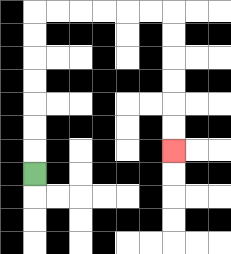{'start': '[1, 7]', 'end': '[7, 6]', 'path_directions': 'U,U,U,U,U,U,U,R,R,R,R,R,R,D,D,D,D,D,D', 'path_coordinates': '[[1, 7], [1, 6], [1, 5], [1, 4], [1, 3], [1, 2], [1, 1], [1, 0], [2, 0], [3, 0], [4, 0], [5, 0], [6, 0], [7, 0], [7, 1], [7, 2], [7, 3], [7, 4], [7, 5], [7, 6]]'}